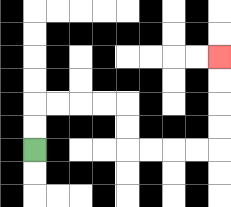{'start': '[1, 6]', 'end': '[9, 2]', 'path_directions': 'U,U,R,R,R,R,D,D,R,R,R,R,U,U,U,U', 'path_coordinates': '[[1, 6], [1, 5], [1, 4], [2, 4], [3, 4], [4, 4], [5, 4], [5, 5], [5, 6], [6, 6], [7, 6], [8, 6], [9, 6], [9, 5], [9, 4], [9, 3], [9, 2]]'}